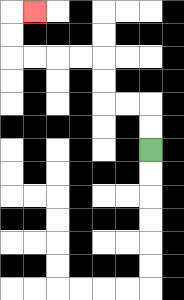{'start': '[6, 6]', 'end': '[1, 0]', 'path_directions': 'U,U,L,L,U,U,L,L,L,L,U,U,R', 'path_coordinates': '[[6, 6], [6, 5], [6, 4], [5, 4], [4, 4], [4, 3], [4, 2], [3, 2], [2, 2], [1, 2], [0, 2], [0, 1], [0, 0], [1, 0]]'}